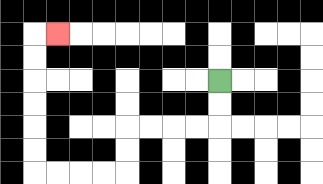{'start': '[9, 3]', 'end': '[2, 1]', 'path_directions': 'D,D,L,L,L,L,D,D,L,L,L,L,U,U,U,U,U,U,R', 'path_coordinates': '[[9, 3], [9, 4], [9, 5], [8, 5], [7, 5], [6, 5], [5, 5], [5, 6], [5, 7], [4, 7], [3, 7], [2, 7], [1, 7], [1, 6], [1, 5], [1, 4], [1, 3], [1, 2], [1, 1], [2, 1]]'}